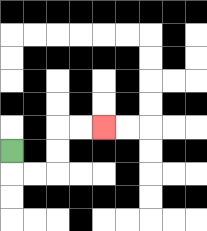{'start': '[0, 6]', 'end': '[4, 5]', 'path_directions': 'D,R,R,U,U,R,R', 'path_coordinates': '[[0, 6], [0, 7], [1, 7], [2, 7], [2, 6], [2, 5], [3, 5], [4, 5]]'}